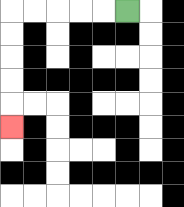{'start': '[5, 0]', 'end': '[0, 5]', 'path_directions': 'L,L,L,L,L,D,D,D,D,D', 'path_coordinates': '[[5, 0], [4, 0], [3, 0], [2, 0], [1, 0], [0, 0], [0, 1], [0, 2], [0, 3], [0, 4], [0, 5]]'}